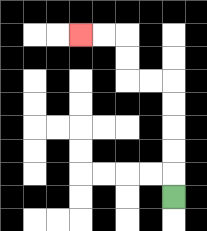{'start': '[7, 8]', 'end': '[3, 1]', 'path_directions': 'U,U,U,U,U,L,L,U,U,L,L', 'path_coordinates': '[[7, 8], [7, 7], [7, 6], [7, 5], [7, 4], [7, 3], [6, 3], [5, 3], [5, 2], [5, 1], [4, 1], [3, 1]]'}